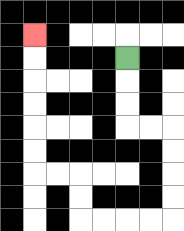{'start': '[5, 2]', 'end': '[1, 1]', 'path_directions': 'D,D,D,R,R,D,D,D,D,L,L,L,L,U,U,L,L,U,U,U,U,U,U', 'path_coordinates': '[[5, 2], [5, 3], [5, 4], [5, 5], [6, 5], [7, 5], [7, 6], [7, 7], [7, 8], [7, 9], [6, 9], [5, 9], [4, 9], [3, 9], [3, 8], [3, 7], [2, 7], [1, 7], [1, 6], [1, 5], [1, 4], [1, 3], [1, 2], [1, 1]]'}